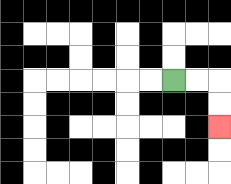{'start': '[7, 3]', 'end': '[9, 5]', 'path_directions': 'R,R,D,D', 'path_coordinates': '[[7, 3], [8, 3], [9, 3], [9, 4], [9, 5]]'}